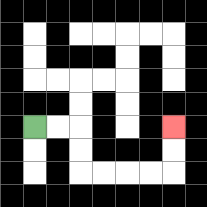{'start': '[1, 5]', 'end': '[7, 5]', 'path_directions': 'R,R,D,D,R,R,R,R,U,U', 'path_coordinates': '[[1, 5], [2, 5], [3, 5], [3, 6], [3, 7], [4, 7], [5, 7], [6, 7], [7, 7], [7, 6], [7, 5]]'}